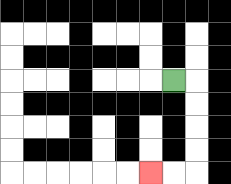{'start': '[7, 3]', 'end': '[6, 7]', 'path_directions': 'R,D,D,D,D,L,L', 'path_coordinates': '[[7, 3], [8, 3], [8, 4], [8, 5], [8, 6], [8, 7], [7, 7], [6, 7]]'}